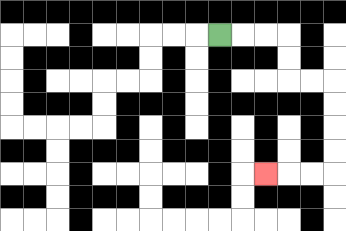{'start': '[9, 1]', 'end': '[11, 7]', 'path_directions': 'R,R,R,D,D,R,R,D,D,D,D,L,L,L', 'path_coordinates': '[[9, 1], [10, 1], [11, 1], [12, 1], [12, 2], [12, 3], [13, 3], [14, 3], [14, 4], [14, 5], [14, 6], [14, 7], [13, 7], [12, 7], [11, 7]]'}